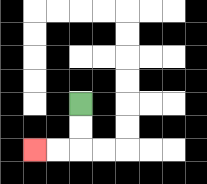{'start': '[3, 4]', 'end': '[1, 6]', 'path_directions': 'D,D,L,L', 'path_coordinates': '[[3, 4], [3, 5], [3, 6], [2, 6], [1, 6]]'}